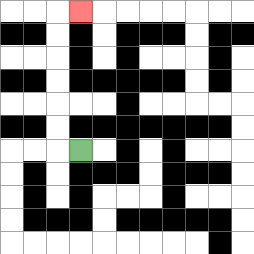{'start': '[3, 6]', 'end': '[3, 0]', 'path_directions': 'L,U,U,U,U,U,U,R', 'path_coordinates': '[[3, 6], [2, 6], [2, 5], [2, 4], [2, 3], [2, 2], [2, 1], [2, 0], [3, 0]]'}